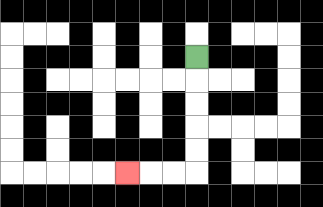{'start': '[8, 2]', 'end': '[5, 7]', 'path_directions': 'D,D,D,D,D,L,L,L', 'path_coordinates': '[[8, 2], [8, 3], [8, 4], [8, 5], [8, 6], [8, 7], [7, 7], [6, 7], [5, 7]]'}